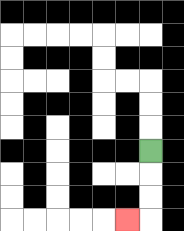{'start': '[6, 6]', 'end': '[5, 9]', 'path_directions': 'D,D,D,L', 'path_coordinates': '[[6, 6], [6, 7], [6, 8], [6, 9], [5, 9]]'}